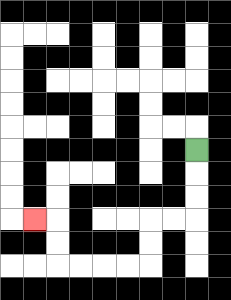{'start': '[8, 6]', 'end': '[1, 9]', 'path_directions': 'D,D,D,L,L,D,D,L,L,L,L,U,U,L', 'path_coordinates': '[[8, 6], [8, 7], [8, 8], [8, 9], [7, 9], [6, 9], [6, 10], [6, 11], [5, 11], [4, 11], [3, 11], [2, 11], [2, 10], [2, 9], [1, 9]]'}